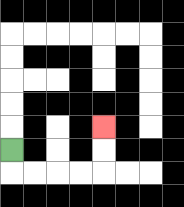{'start': '[0, 6]', 'end': '[4, 5]', 'path_directions': 'D,R,R,R,R,U,U', 'path_coordinates': '[[0, 6], [0, 7], [1, 7], [2, 7], [3, 7], [4, 7], [4, 6], [4, 5]]'}